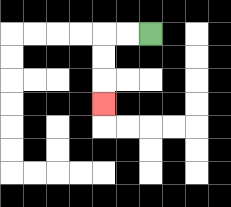{'start': '[6, 1]', 'end': '[4, 4]', 'path_directions': 'L,L,D,D,D', 'path_coordinates': '[[6, 1], [5, 1], [4, 1], [4, 2], [4, 3], [4, 4]]'}